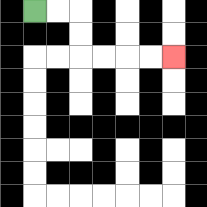{'start': '[1, 0]', 'end': '[7, 2]', 'path_directions': 'R,R,D,D,R,R,R,R', 'path_coordinates': '[[1, 0], [2, 0], [3, 0], [3, 1], [3, 2], [4, 2], [5, 2], [6, 2], [7, 2]]'}